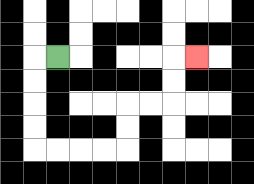{'start': '[2, 2]', 'end': '[8, 2]', 'path_directions': 'L,D,D,D,D,R,R,R,R,U,U,R,R,U,U,R', 'path_coordinates': '[[2, 2], [1, 2], [1, 3], [1, 4], [1, 5], [1, 6], [2, 6], [3, 6], [4, 6], [5, 6], [5, 5], [5, 4], [6, 4], [7, 4], [7, 3], [7, 2], [8, 2]]'}